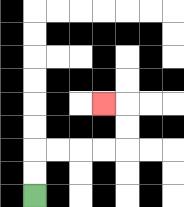{'start': '[1, 8]', 'end': '[4, 4]', 'path_directions': 'U,U,R,R,R,R,U,U,L', 'path_coordinates': '[[1, 8], [1, 7], [1, 6], [2, 6], [3, 6], [4, 6], [5, 6], [5, 5], [5, 4], [4, 4]]'}